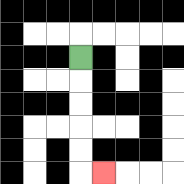{'start': '[3, 2]', 'end': '[4, 7]', 'path_directions': 'D,D,D,D,D,R', 'path_coordinates': '[[3, 2], [3, 3], [3, 4], [3, 5], [3, 6], [3, 7], [4, 7]]'}